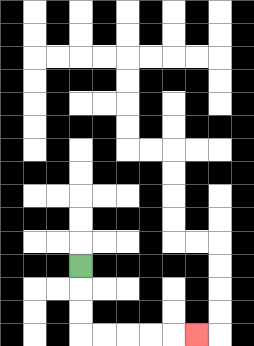{'start': '[3, 11]', 'end': '[8, 14]', 'path_directions': 'D,D,D,R,R,R,R,R', 'path_coordinates': '[[3, 11], [3, 12], [3, 13], [3, 14], [4, 14], [5, 14], [6, 14], [7, 14], [8, 14]]'}